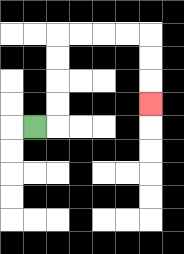{'start': '[1, 5]', 'end': '[6, 4]', 'path_directions': 'R,U,U,U,U,R,R,R,R,D,D,D', 'path_coordinates': '[[1, 5], [2, 5], [2, 4], [2, 3], [2, 2], [2, 1], [3, 1], [4, 1], [5, 1], [6, 1], [6, 2], [6, 3], [6, 4]]'}